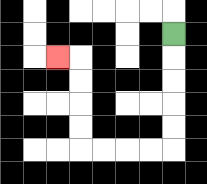{'start': '[7, 1]', 'end': '[2, 2]', 'path_directions': 'D,D,D,D,D,L,L,L,L,U,U,U,U,L', 'path_coordinates': '[[7, 1], [7, 2], [7, 3], [7, 4], [7, 5], [7, 6], [6, 6], [5, 6], [4, 6], [3, 6], [3, 5], [3, 4], [3, 3], [3, 2], [2, 2]]'}